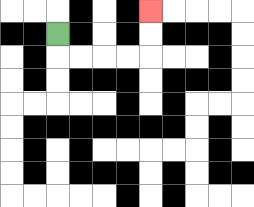{'start': '[2, 1]', 'end': '[6, 0]', 'path_directions': 'D,R,R,R,R,U,U', 'path_coordinates': '[[2, 1], [2, 2], [3, 2], [4, 2], [5, 2], [6, 2], [6, 1], [6, 0]]'}